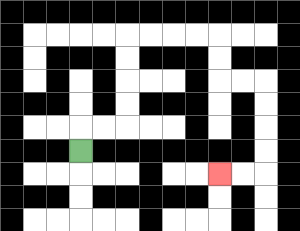{'start': '[3, 6]', 'end': '[9, 7]', 'path_directions': 'U,R,R,U,U,U,U,R,R,R,R,D,D,R,R,D,D,D,D,L,L', 'path_coordinates': '[[3, 6], [3, 5], [4, 5], [5, 5], [5, 4], [5, 3], [5, 2], [5, 1], [6, 1], [7, 1], [8, 1], [9, 1], [9, 2], [9, 3], [10, 3], [11, 3], [11, 4], [11, 5], [11, 6], [11, 7], [10, 7], [9, 7]]'}